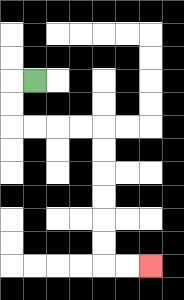{'start': '[1, 3]', 'end': '[6, 11]', 'path_directions': 'L,D,D,R,R,R,R,D,D,D,D,D,D,R,R', 'path_coordinates': '[[1, 3], [0, 3], [0, 4], [0, 5], [1, 5], [2, 5], [3, 5], [4, 5], [4, 6], [4, 7], [4, 8], [4, 9], [4, 10], [4, 11], [5, 11], [6, 11]]'}